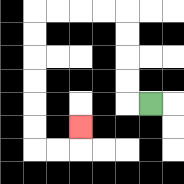{'start': '[6, 4]', 'end': '[3, 5]', 'path_directions': 'L,U,U,U,U,L,L,L,L,D,D,D,D,D,D,R,R,U', 'path_coordinates': '[[6, 4], [5, 4], [5, 3], [5, 2], [5, 1], [5, 0], [4, 0], [3, 0], [2, 0], [1, 0], [1, 1], [1, 2], [1, 3], [1, 4], [1, 5], [1, 6], [2, 6], [3, 6], [3, 5]]'}